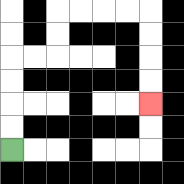{'start': '[0, 6]', 'end': '[6, 4]', 'path_directions': 'U,U,U,U,R,R,U,U,R,R,R,R,D,D,D,D', 'path_coordinates': '[[0, 6], [0, 5], [0, 4], [0, 3], [0, 2], [1, 2], [2, 2], [2, 1], [2, 0], [3, 0], [4, 0], [5, 0], [6, 0], [6, 1], [6, 2], [6, 3], [6, 4]]'}